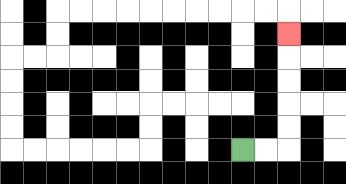{'start': '[10, 6]', 'end': '[12, 1]', 'path_directions': 'R,R,U,U,U,U,U', 'path_coordinates': '[[10, 6], [11, 6], [12, 6], [12, 5], [12, 4], [12, 3], [12, 2], [12, 1]]'}